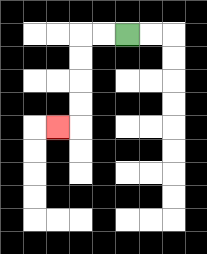{'start': '[5, 1]', 'end': '[2, 5]', 'path_directions': 'L,L,D,D,D,D,L', 'path_coordinates': '[[5, 1], [4, 1], [3, 1], [3, 2], [3, 3], [3, 4], [3, 5], [2, 5]]'}